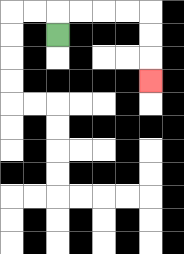{'start': '[2, 1]', 'end': '[6, 3]', 'path_directions': 'U,R,R,R,R,D,D,D', 'path_coordinates': '[[2, 1], [2, 0], [3, 0], [4, 0], [5, 0], [6, 0], [6, 1], [6, 2], [6, 3]]'}